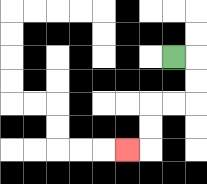{'start': '[7, 2]', 'end': '[5, 6]', 'path_directions': 'R,D,D,L,L,D,D,L', 'path_coordinates': '[[7, 2], [8, 2], [8, 3], [8, 4], [7, 4], [6, 4], [6, 5], [6, 6], [5, 6]]'}